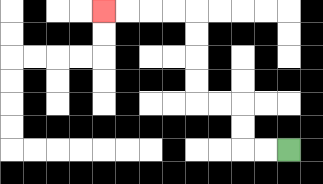{'start': '[12, 6]', 'end': '[4, 0]', 'path_directions': 'L,L,U,U,L,L,U,U,U,U,L,L,L,L', 'path_coordinates': '[[12, 6], [11, 6], [10, 6], [10, 5], [10, 4], [9, 4], [8, 4], [8, 3], [8, 2], [8, 1], [8, 0], [7, 0], [6, 0], [5, 0], [4, 0]]'}